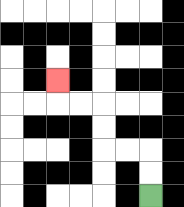{'start': '[6, 8]', 'end': '[2, 3]', 'path_directions': 'U,U,L,L,U,U,L,L,U', 'path_coordinates': '[[6, 8], [6, 7], [6, 6], [5, 6], [4, 6], [4, 5], [4, 4], [3, 4], [2, 4], [2, 3]]'}